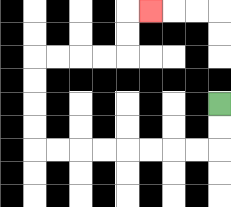{'start': '[9, 4]', 'end': '[6, 0]', 'path_directions': 'D,D,L,L,L,L,L,L,L,L,U,U,U,U,R,R,R,R,U,U,R', 'path_coordinates': '[[9, 4], [9, 5], [9, 6], [8, 6], [7, 6], [6, 6], [5, 6], [4, 6], [3, 6], [2, 6], [1, 6], [1, 5], [1, 4], [1, 3], [1, 2], [2, 2], [3, 2], [4, 2], [5, 2], [5, 1], [5, 0], [6, 0]]'}